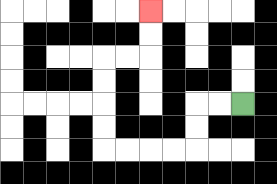{'start': '[10, 4]', 'end': '[6, 0]', 'path_directions': 'L,L,D,D,L,L,L,L,U,U,U,U,R,R,U,U', 'path_coordinates': '[[10, 4], [9, 4], [8, 4], [8, 5], [8, 6], [7, 6], [6, 6], [5, 6], [4, 6], [4, 5], [4, 4], [4, 3], [4, 2], [5, 2], [6, 2], [6, 1], [6, 0]]'}